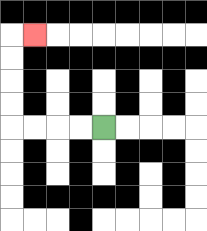{'start': '[4, 5]', 'end': '[1, 1]', 'path_directions': 'L,L,L,L,U,U,U,U,R', 'path_coordinates': '[[4, 5], [3, 5], [2, 5], [1, 5], [0, 5], [0, 4], [0, 3], [0, 2], [0, 1], [1, 1]]'}